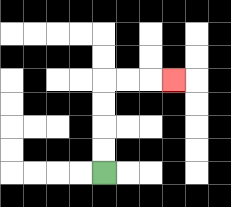{'start': '[4, 7]', 'end': '[7, 3]', 'path_directions': 'U,U,U,U,R,R,R', 'path_coordinates': '[[4, 7], [4, 6], [4, 5], [4, 4], [4, 3], [5, 3], [6, 3], [7, 3]]'}